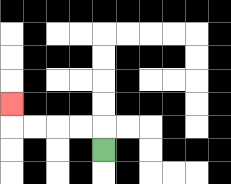{'start': '[4, 6]', 'end': '[0, 4]', 'path_directions': 'U,L,L,L,L,U', 'path_coordinates': '[[4, 6], [4, 5], [3, 5], [2, 5], [1, 5], [0, 5], [0, 4]]'}